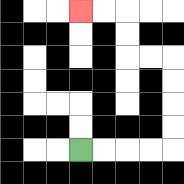{'start': '[3, 6]', 'end': '[3, 0]', 'path_directions': 'R,R,R,R,U,U,U,U,L,L,U,U,L,L', 'path_coordinates': '[[3, 6], [4, 6], [5, 6], [6, 6], [7, 6], [7, 5], [7, 4], [7, 3], [7, 2], [6, 2], [5, 2], [5, 1], [5, 0], [4, 0], [3, 0]]'}